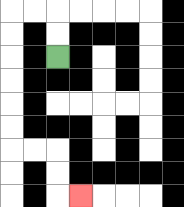{'start': '[2, 2]', 'end': '[3, 8]', 'path_directions': 'U,U,L,L,D,D,D,D,D,D,R,R,D,D,R', 'path_coordinates': '[[2, 2], [2, 1], [2, 0], [1, 0], [0, 0], [0, 1], [0, 2], [0, 3], [0, 4], [0, 5], [0, 6], [1, 6], [2, 6], [2, 7], [2, 8], [3, 8]]'}